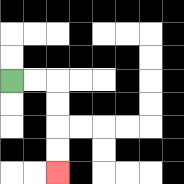{'start': '[0, 3]', 'end': '[2, 7]', 'path_directions': 'R,R,D,D,D,D', 'path_coordinates': '[[0, 3], [1, 3], [2, 3], [2, 4], [2, 5], [2, 6], [2, 7]]'}